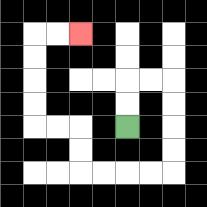{'start': '[5, 5]', 'end': '[3, 1]', 'path_directions': 'U,U,R,R,D,D,D,D,L,L,L,L,U,U,L,L,U,U,U,U,R,R', 'path_coordinates': '[[5, 5], [5, 4], [5, 3], [6, 3], [7, 3], [7, 4], [7, 5], [7, 6], [7, 7], [6, 7], [5, 7], [4, 7], [3, 7], [3, 6], [3, 5], [2, 5], [1, 5], [1, 4], [1, 3], [1, 2], [1, 1], [2, 1], [3, 1]]'}